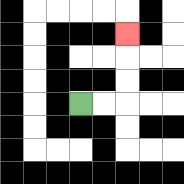{'start': '[3, 4]', 'end': '[5, 1]', 'path_directions': 'R,R,U,U,U', 'path_coordinates': '[[3, 4], [4, 4], [5, 4], [5, 3], [5, 2], [5, 1]]'}